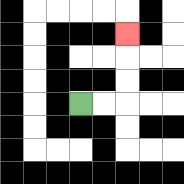{'start': '[3, 4]', 'end': '[5, 1]', 'path_directions': 'R,R,U,U,U', 'path_coordinates': '[[3, 4], [4, 4], [5, 4], [5, 3], [5, 2], [5, 1]]'}